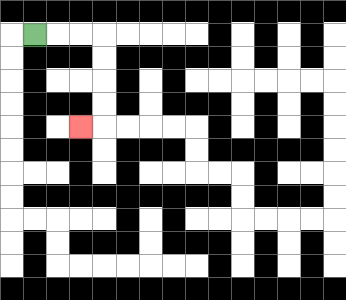{'start': '[1, 1]', 'end': '[3, 5]', 'path_directions': 'R,R,R,D,D,D,D,L', 'path_coordinates': '[[1, 1], [2, 1], [3, 1], [4, 1], [4, 2], [4, 3], [4, 4], [4, 5], [3, 5]]'}